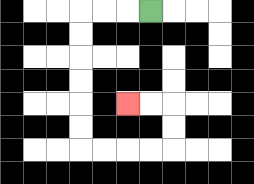{'start': '[6, 0]', 'end': '[5, 4]', 'path_directions': 'L,L,L,D,D,D,D,D,D,R,R,R,R,U,U,L,L', 'path_coordinates': '[[6, 0], [5, 0], [4, 0], [3, 0], [3, 1], [3, 2], [3, 3], [3, 4], [3, 5], [3, 6], [4, 6], [5, 6], [6, 6], [7, 6], [7, 5], [7, 4], [6, 4], [5, 4]]'}